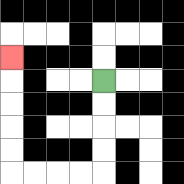{'start': '[4, 3]', 'end': '[0, 2]', 'path_directions': 'D,D,D,D,L,L,L,L,U,U,U,U,U', 'path_coordinates': '[[4, 3], [4, 4], [4, 5], [4, 6], [4, 7], [3, 7], [2, 7], [1, 7], [0, 7], [0, 6], [0, 5], [0, 4], [0, 3], [0, 2]]'}